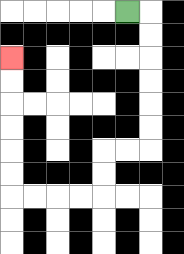{'start': '[5, 0]', 'end': '[0, 2]', 'path_directions': 'R,D,D,D,D,D,D,L,L,D,D,L,L,L,L,U,U,U,U,U,U', 'path_coordinates': '[[5, 0], [6, 0], [6, 1], [6, 2], [6, 3], [6, 4], [6, 5], [6, 6], [5, 6], [4, 6], [4, 7], [4, 8], [3, 8], [2, 8], [1, 8], [0, 8], [0, 7], [0, 6], [0, 5], [0, 4], [0, 3], [0, 2]]'}